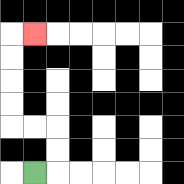{'start': '[1, 7]', 'end': '[1, 1]', 'path_directions': 'R,U,U,L,L,U,U,U,U,R', 'path_coordinates': '[[1, 7], [2, 7], [2, 6], [2, 5], [1, 5], [0, 5], [0, 4], [0, 3], [0, 2], [0, 1], [1, 1]]'}